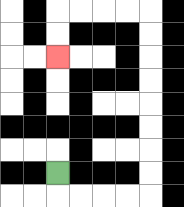{'start': '[2, 7]', 'end': '[2, 2]', 'path_directions': 'D,R,R,R,R,U,U,U,U,U,U,U,U,L,L,L,L,D,D', 'path_coordinates': '[[2, 7], [2, 8], [3, 8], [4, 8], [5, 8], [6, 8], [6, 7], [6, 6], [6, 5], [6, 4], [6, 3], [6, 2], [6, 1], [6, 0], [5, 0], [4, 0], [3, 0], [2, 0], [2, 1], [2, 2]]'}